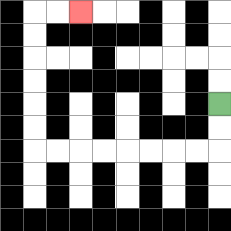{'start': '[9, 4]', 'end': '[3, 0]', 'path_directions': 'D,D,L,L,L,L,L,L,L,L,U,U,U,U,U,U,R,R', 'path_coordinates': '[[9, 4], [9, 5], [9, 6], [8, 6], [7, 6], [6, 6], [5, 6], [4, 6], [3, 6], [2, 6], [1, 6], [1, 5], [1, 4], [1, 3], [1, 2], [1, 1], [1, 0], [2, 0], [3, 0]]'}